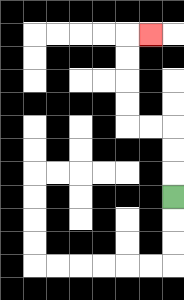{'start': '[7, 8]', 'end': '[6, 1]', 'path_directions': 'U,U,U,L,L,U,U,U,U,R', 'path_coordinates': '[[7, 8], [7, 7], [7, 6], [7, 5], [6, 5], [5, 5], [5, 4], [5, 3], [5, 2], [5, 1], [6, 1]]'}